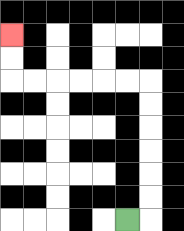{'start': '[5, 9]', 'end': '[0, 1]', 'path_directions': 'R,U,U,U,U,U,U,L,L,L,L,L,L,U,U', 'path_coordinates': '[[5, 9], [6, 9], [6, 8], [6, 7], [6, 6], [6, 5], [6, 4], [6, 3], [5, 3], [4, 3], [3, 3], [2, 3], [1, 3], [0, 3], [0, 2], [0, 1]]'}